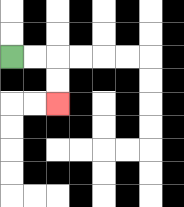{'start': '[0, 2]', 'end': '[2, 4]', 'path_directions': 'R,R,D,D', 'path_coordinates': '[[0, 2], [1, 2], [2, 2], [2, 3], [2, 4]]'}